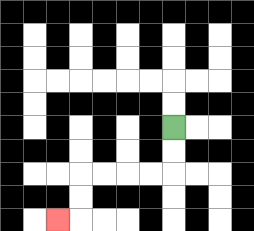{'start': '[7, 5]', 'end': '[2, 9]', 'path_directions': 'D,D,L,L,L,L,D,D,L', 'path_coordinates': '[[7, 5], [7, 6], [7, 7], [6, 7], [5, 7], [4, 7], [3, 7], [3, 8], [3, 9], [2, 9]]'}